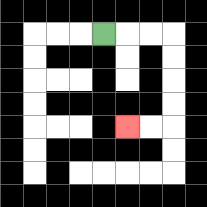{'start': '[4, 1]', 'end': '[5, 5]', 'path_directions': 'R,R,R,D,D,D,D,L,L', 'path_coordinates': '[[4, 1], [5, 1], [6, 1], [7, 1], [7, 2], [7, 3], [7, 4], [7, 5], [6, 5], [5, 5]]'}